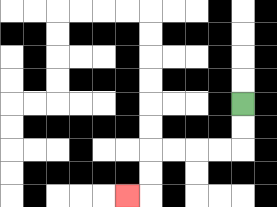{'start': '[10, 4]', 'end': '[5, 8]', 'path_directions': 'D,D,L,L,L,L,D,D,L', 'path_coordinates': '[[10, 4], [10, 5], [10, 6], [9, 6], [8, 6], [7, 6], [6, 6], [6, 7], [6, 8], [5, 8]]'}